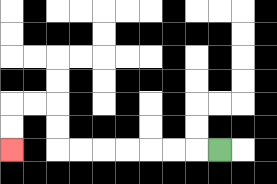{'start': '[9, 6]', 'end': '[0, 6]', 'path_directions': 'L,L,L,L,L,L,L,U,U,L,L,D,D', 'path_coordinates': '[[9, 6], [8, 6], [7, 6], [6, 6], [5, 6], [4, 6], [3, 6], [2, 6], [2, 5], [2, 4], [1, 4], [0, 4], [0, 5], [0, 6]]'}